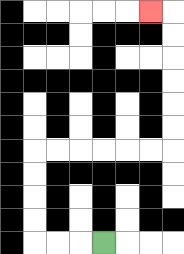{'start': '[4, 10]', 'end': '[6, 0]', 'path_directions': 'L,L,L,U,U,U,U,R,R,R,R,R,R,U,U,U,U,U,U,L', 'path_coordinates': '[[4, 10], [3, 10], [2, 10], [1, 10], [1, 9], [1, 8], [1, 7], [1, 6], [2, 6], [3, 6], [4, 6], [5, 6], [6, 6], [7, 6], [7, 5], [7, 4], [7, 3], [7, 2], [7, 1], [7, 0], [6, 0]]'}